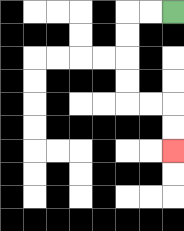{'start': '[7, 0]', 'end': '[7, 6]', 'path_directions': 'L,L,D,D,D,D,R,R,D,D', 'path_coordinates': '[[7, 0], [6, 0], [5, 0], [5, 1], [5, 2], [5, 3], [5, 4], [6, 4], [7, 4], [7, 5], [7, 6]]'}